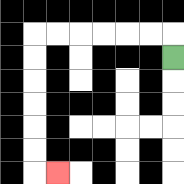{'start': '[7, 2]', 'end': '[2, 7]', 'path_directions': 'U,L,L,L,L,L,L,D,D,D,D,D,D,R', 'path_coordinates': '[[7, 2], [7, 1], [6, 1], [5, 1], [4, 1], [3, 1], [2, 1], [1, 1], [1, 2], [1, 3], [1, 4], [1, 5], [1, 6], [1, 7], [2, 7]]'}